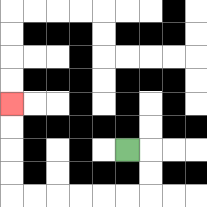{'start': '[5, 6]', 'end': '[0, 4]', 'path_directions': 'R,D,D,L,L,L,L,L,L,U,U,U,U', 'path_coordinates': '[[5, 6], [6, 6], [6, 7], [6, 8], [5, 8], [4, 8], [3, 8], [2, 8], [1, 8], [0, 8], [0, 7], [0, 6], [0, 5], [0, 4]]'}